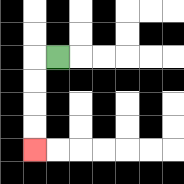{'start': '[2, 2]', 'end': '[1, 6]', 'path_directions': 'L,D,D,D,D', 'path_coordinates': '[[2, 2], [1, 2], [1, 3], [1, 4], [1, 5], [1, 6]]'}